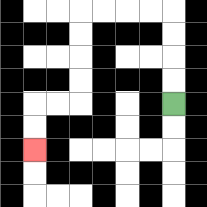{'start': '[7, 4]', 'end': '[1, 6]', 'path_directions': 'U,U,U,U,L,L,L,L,D,D,D,D,L,L,D,D', 'path_coordinates': '[[7, 4], [7, 3], [7, 2], [7, 1], [7, 0], [6, 0], [5, 0], [4, 0], [3, 0], [3, 1], [3, 2], [3, 3], [3, 4], [2, 4], [1, 4], [1, 5], [1, 6]]'}